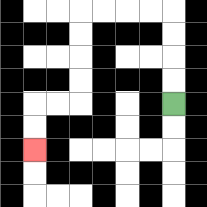{'start': '[7, 4]', 'end': '[1, 6]', 'path_directions': 'U,U,U,U,L,L,L,L,D,D,D,D,L,L,D,D', 'path_coordinates': '[[7, 4], [7, 3], [7, 2], [7, 1], [7, 0], [6, 0], [5, 0], [4, 0], [3, 0], [3, 1], [3, 2], [3, 3], [3, 4], [2, 4], [1, 4], [1, 5], [1, 6]]'}